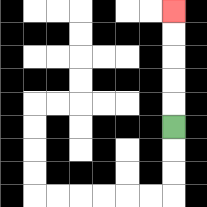{'start': '[7, 5]', 'end': '[7, 0]', 'path_directions': 'U,U,U,U,U', 'path_coordinates': '[[7, 5], [7, 4], [7, 3], [7, 2], [7, 1], [7, 0]]'}